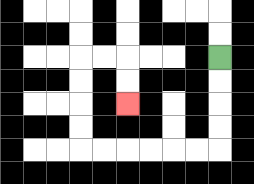{'start': '[9, 2]', 'end': '[5, 4]', 'path_directions': 'D,D,D,D,L,L,L,L,L,L,U,U,U,U,R,R,D,D', 'path_coordinates': '[[9, 2], [9, 3], [9, 4], [9, 5], [9, 6], [8, 6], [7, 6], [6, 6], [5, 6], [4, 6], [3, 6], [3, 5], [3, 4], [3, 3], [3, 2], [4, 2], [5, 2], [5, 3], [5, 4]]'}